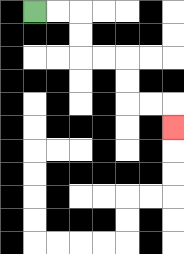{'start': '[1, 0]', 'end': '[7, 5]', 'path_directions': 'R,R,D,D,R,R,D,D,R,R,D', 'path_coordinates': '[[1, 0], [2, 0], [3, 0], [3, 1], [3, 2], [4, 2], [5, 2], [5, 3], [5, 4], [6, 4], [7, 4], [7, 5]]'}